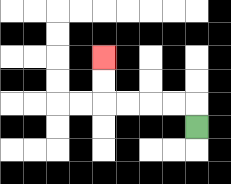{'start': '[8, 5]', 'end': '[4, 2]', 'path_directions': 'U,L,L,L,L,U,U', 'path_coordinates': '[[8, 5], [8, 4], [7, 4], [6, 4], [5, 4], [4, 4], [4, 3], [4, 2]]'}